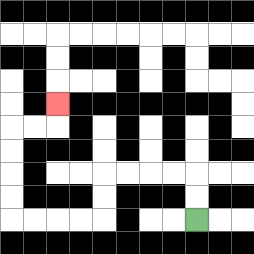{'start': '[8, 9]', 'end': '[2, 4]', 'path_directions': 'U,U,L,L,L,L,D,D,L,L,L,L,U,U,U,U,R,R,U', 'path_coordinates': '[[8, 9], [8, 8], [8, 7], [7, 7], [6, 7], [5, 7], [4, 7], [4, 8], [4, 9], [3, 9], [2, 9], [1, 9], [0, 9], [0, 8], [0, 7], [0, 6], [0, 5], [1, 5], [2, 5], [2, 4]]'}